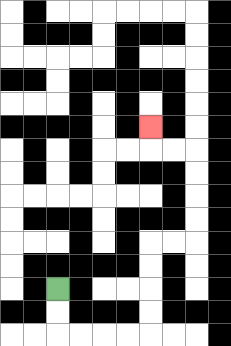{'start': '[2, 12]', 'end': '[6, 5]', 'path_directions': 'D,D,R,R,R,R,U,U,U,U,R,R,U,U,U,U,L,L,U', 'path_coordinates': '[[2, 12], [2, 13], [2, 14], [3, 14], [4, 14], [5, 14], [6, 14], [6, 13], [6, 12], [6, 11], [6, 10], [7, 10], [8, 10], [8, 9], [8, 8], [8, 7], [8, 6], [7, 6], [6, 6], [6, 5]]'}